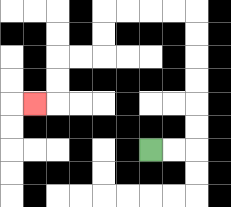{'start': '[6, 6]', 'end': '[1, 4]', 'path_directions': 'R,R,U,U,U,U,U,U,L,L,L,L,D,D,L,L,D,D,L', 'path_coordinates': '[[6, 6], [7, 6], [8, 6], [8, 5], [8, 4], [8, 3], [8, 2], [8, 1], [8, 0], [7, 0], [6, 0], [5, 0], [4, 0], [4, 1], [4, 2], [3, 2], [2, 2], [2, 3], [2, 4], [1, 4]]'}